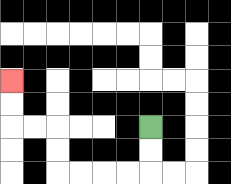{'start': '[6, 5]', 'end': '[0, 3]', 'path_directions': 'D,D,L,L,L,L,U,U,L,L,U,U', 'path_coordinates': '[[6, 5], [6, 6], [6, 7], [5, 7], [4, 7], [3, 7], [2, 7], [2, 6], [2, 5], [1, 5], [0, 5], [0, 4], [0, 3]]'}